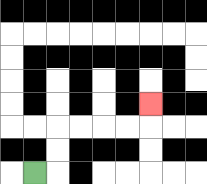{'start': '[1, 7]', 'end': '[6, 4]', 'path_directions': 'R,U,U,R,R,R,R,U', 'path_coordinates': '[[1, 7], [2, 7], [2, 6], [2, 5], [3, 5], [4, 5], [5, 5], [6, 5], [6, 4]]'}